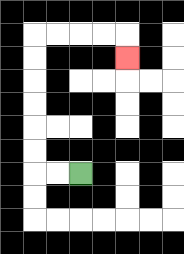{'start': '[3, 7]', 'end': '[5, 2]', 'path_directions': 'L,L,U,U,U,U,U,U,R,R,R,R,D', 'path_coordinates': '[[3, 7], [2, 7], [1, 7], [1, 6], [1, 5], [1, 4], [1, 3], [1, 2], [1, 1], [2, 1], [3, 1], [4, 1], [5, 1], [5, 2]]'}